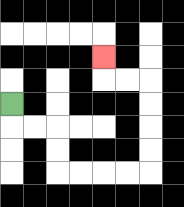{'start': '[0, 4]', 'end': '[4, 2]', 'path_directions': 'D,R,R,D,D,R,R,R,R,U,U,U,U,L,L,U', 'path_coordinates': '[[0, 4], [0, 5], [1, 5], [2, 5], [2, 6], [2, 7], [3, 7], [4, 7], [5, 7], [6, 7], [6, 6], [6, 5], [6, 4], [6, 3], [5, 3], [4, 3], [4, 2]]'}